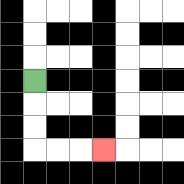{'start': '[1, 3]', 'end': '[4, 6]', 'path_directions': 'D,D,D,R,R,R', 'path_coordinates': '[[1, 3], [1, 4], [1, 5], [1, 6], [2, 6], [3, 6], [4, 6]]'}